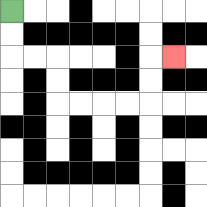{'start': '[0, 0]', 'end': '[7, 2]', 'path_directions': 'D,D,R,R,D,D,R,R,R,R,U,U,R', 'path_coordinates': '[[0, 0], [0, 1], [0, 2], [1, 2], [2, 2], [2, 3], [2, 4], [3, 4], [4, 4], [5, 4], [6, 4], [6, 3], [6, 2], [7, 2]]'}